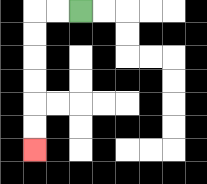{'start': '[3, 0]', 'end': '[1, 6]', 'path_directions': 'L,L,D,D,D,D,D,D', 'path_coordinates': '[[3, 0], [2, 0], [1, 0], [1, 1], [1, 2], [1, 3], [1, 4], [1, 5], [1, 6]]'}